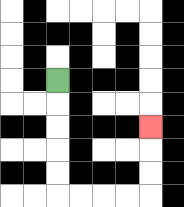{'start': '[2, 3]', 'end': '[6, 5]', 'path_directions': 'D,D,D,D,D,R,R,R,R,U,U,U', 'path_coordinates': '[[2, 3], [2, 4], [2, 5], [2, 6], [2, 7], [2, 8], [3, 8], [4, 8], [5, 8], [6, 8], [6, 7], [6, 6], [6, 5]]'}